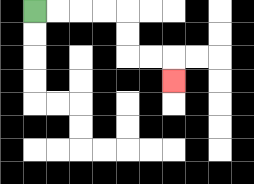{'start': '[1, 0]', 'end': '[7, 3]', 'path_directions': 'R,R,R,R,D,D,R,R,D', 'path_coordinates': '[[1, 0], [2, 0], [3, 0], [4, 0], [5, 0], [5, 1], [5, 2], [6, 2], [7, 2], [7, 3]]'}